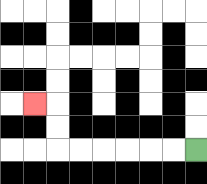{'start': '[8, 6]', 'end': '[1, 4]', 'path_directions': 'L,L,L,L,L,L,U,U,L', 'path_coordinates': '[[8, 6], [7, 6], [6, 6], [5, 6], [4, 6], [3, 6], [2, 6], [2, 5], [2, 4], [1, 4]]'}